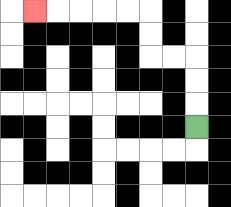{'start': '[8, 5]', 'end': '[1, 0]', 'path_directions': 'U,U,U,L,L,U,U,L,L,L,L,L', 'path_coordinates': '[[8, 5], [8, 4], [8, 3], [8, 2], [7, 2], [6, 2], [6, 1], [6, 0], [5, 0], [4, 0], [3, 0], [2, 0], [1, 0]]'}